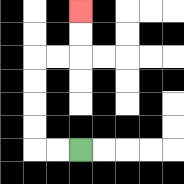{'start': '[3, 6]', 'end': '[3, 0]', 'path_directions': 'L,L,U,U,U,U,R,R,U,U', 'path_coordinates': '[[3, 6], [2, 6], [1, 6], [1, 5], [1, 4], [1, 3], [1, 2], [2, 2], [3, 2], [3, 1], [3, 0]]'}